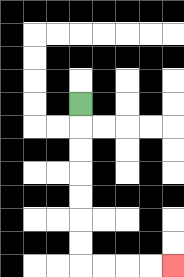{'start': '[3, 4]', 'end': '[7, 11]', 'path_directions': 'D,D,D,D,D,D,D,R,R,R,R', 'path_coordinates': '[[3, 4], [3, 5], [3, 6], [3, 7], [3, 8], [3, 9], [3, 10], [3, 11], [4, 11], [5, 11], [6, 11], [7, 11]]'}